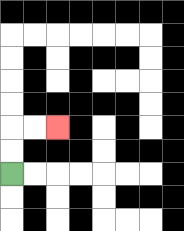{'start': '[0, 7]', 'end': '[2, 5]', 'path_directions': 'U,U,R,R', 'path_coordinates': '[[0, 7], [0, 6], [0, 5], [1, 5], [2, 5]]'}